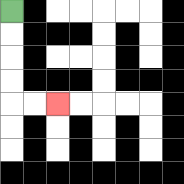{'start': '[0, 0]', 'end': '[2, 4]', 'path_directions': 'D,D,D,D,R,R', 'path_coordinates': '[[0, 0], [0, 1], [0, 2], [0, 3], [0, 4], [1, 4], [2, 4]]'}